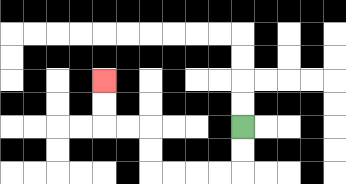{'start': '[10, 5]', 'end': '[4, 3]', 'path_directions': 'D,D,L,L,L,L,U,U,L,L,U,U', 'path_coordinates': '[[10, 5], [10, 6], [10, 7], [9, 7], [8, 7], [7, 7], [6, 7], [6, 6], [6, 5], [5, 5], [4, 5], [4, 4], [4, 3]]'}